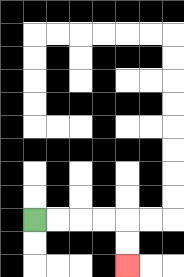{'start': '[1, 9]', 'end': '[5, 11]', 'path_directions': 'R,R,R,R,D,D', 'path_coordinates': '[[1, 9], [2, 9], [3, 9], [4, 9], [5, 9], [5, 10], [5, 11]]'}